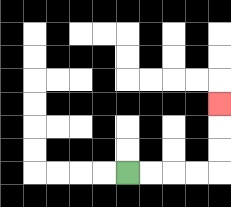{'start': '[5, 7]', 'end': '[9, 4]', 'path_directions': 'R,R,R,R,U,U,U', 'path_coordinates': '[[5, 7], [6, 7], [7, 7], [8, 7], [9, 7], [9, 6], [9, 5], [9, 4]]'}